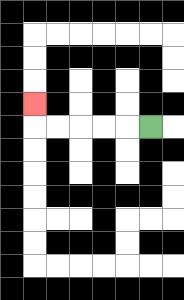{'start': '[6, 5]', 'end': '[1, 4]', 'path_directions': 'L,L,L,L,L,U', 'path_coordinates': '[[6, 5], [5, 5], [4, 5], [3, 5], [2, 5], [1, 5], [1, 4]]'}